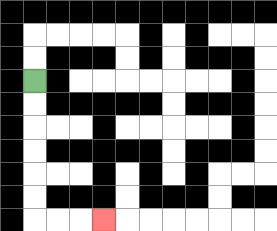{'start': '[1, 3]', 'end': '[4, 9]', 'path_directions': 'D,D,D,D,D,D,R,R,R', 'path_coordinates': '[[1, 3], [1, 4], [1, 5], [1, 6], [1, 7], [1, 8], [1, 9], [2, 9], [3, 9], [4, 9]]'}